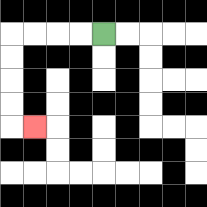{'start': '[4, 1]', 'end': '[1, 5]', 'path_directions': 'L,L,L,L,D,D,D,D,R', 'path_coordinates': '[[4, 1], [3, 1], [2, 1], [1, 1], [0, 1], [0, 2], [0, 3], [0, 4], [0, 5], [1, 5]]'}